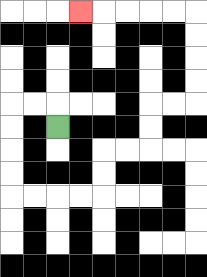{'start': '[2, 5]', 'end': '[3, 0]', 'path_directions': 'U,L,L,D,D,D,D,R,R,R,R,U,U,R,R,U,U,R,R,U,U,U,U,L,L,L,L,L', 'path_coordinates': '[[2, 5], [2, 4], [1, 4], [0, 4], [0, 5], [0, 6], [0, 7], [0, 8], [1, 8], [2, 8], [3, 8], [4, 8], [4, 7], [4, 6], [5, 6], [6, 6], [6, 5], [6, 4], [7, 4], [8, 4], [8, 3], [8, 2], [8, 1], [8, 0], [7, 0], [6, 0], [5, 0], [4, 0], [3, 0]]'}